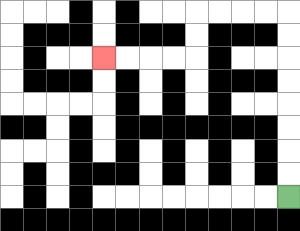{'start': '[12, 8]', 'end': '[4, 2]', 'path_directions': 'U,U,U,U,U,U,U,U,L,L,L,L,D,D,L,L,L,L', 'path_coordinates': '[[12, 8], [12, 7], [12, 6], [12, 5], [12, 4], [12, 3], [12, 2], [12, 1], [12, 0], [11, 0], [10, 0], [9, 0], [8, 0], [8, 1], [8, 2], [7, 2], [6, 2], [5, 2], [4, 2]]'}